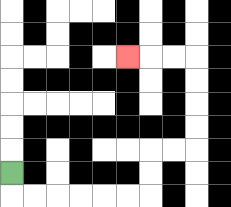{'start': '[0, 7]', 'end': '[5, 2]', 'path_directions': 'D,R,R,R,R,R,R,U,U,R,R,U,U,U,U,L,L,L', 'path_coordinates': '[[0, 7], [0, 8], [1, 8], [2, 8], [3, 8], [4, 8], [5, 8], [6, 8], [6, 7], [6, 6], [7, 6], [8, 6], [8, 5], [8, 4], [8, 3], [8, 2], [7, 2], [6, 2], [5, 2]]'}